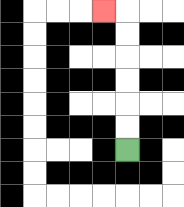{'start': '[5, 6]', 'end': '[4, 0]', 'path_directions': 'U,U,U,U,U,U,L', 'path_coordinates': '[[5, 6], [5, 5], [5, 4], [5, 3], [5, 2], [5, 1], [5, 0], [4, 0]]'}